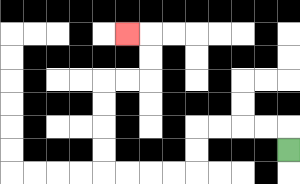{'start': '[12, 6]', 'end': '[5, 1]', 'path_directions': 'U,L,L,L,L,D,D,L,L,L,L,U,U,U,U,R,R,U,U,L', 'path_coordinates': '[[12, 6], [12, 5], [11, 5], [10, 5], [9, 5], [8, 5], [8, 6], [8, 7], [7, 7], [6, 7], [5, 7], [4, 7], [4, 6], [4, 5], [4, 4], [4, 3], [5, 3], [6, 3], [6, 2], [6, 1], [5, 1]]'}